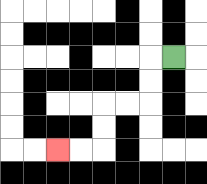{'start': '[7, 2]', 'end': '[2, 6]', 'path_directions': 'L,D,D,L,L,D,D,L,L', 'path_coordinates': '[[7, 2], [6, 2], [6, 3], [6, 4], [5, 4], [4, 4], [4, 5], [4, 6], [3, 6], [2, 6]]'}